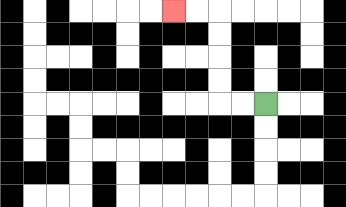{'start': '[11, 4]', 'end': '[7, 0]', 'path_directions': 'L,L,U,U,U,U,L,L', 'path_coordinates': '[[11, 4], [10, 4], [9, 4], [9, 3], [9, 2], [9, 1], [9, 0], [8, 0], [7, 0]]'}